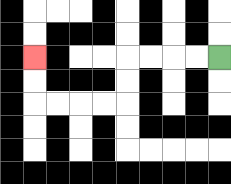{'start': '[9, 2]', 'end': '[1, 2]', 'path_directions': 'L,L,L,L,D,D,L,L,L,L,U,U', 'path_coordinates': '[[9, 2], [8, 2], [7, 2], [6, 2], [5, 2], [5, 3], [5, 4], [4, 4], [3, 4], [2, 4], [1, 4], [1, 3], [1, 2]]'}